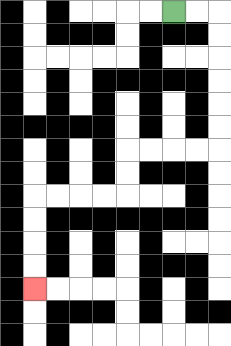{'start': '[7, 0]', 'end': '[1, 12]', 'path_directions': 'R,R,D,D,D,D,D,D,L,L,L,L,D,D,L,L,L,L,D,D,D,D', 'path_coordinates': '[[7, 0], [8, 0], [9, 0], [9, 1], [9, 2], [9, 3], [9, 4], [9, 5], [9, 6], [8, 6], [7, 6], [6, 6], [5, 6], [5, 7], [5, 8], [4, 8], [3, 8], [2, 8], [1, 8], [1, 9], [1, 10], [1, 11], [1, 12]]'}